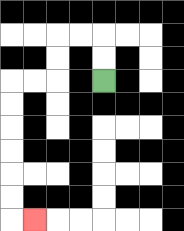{'start': '[4, 3]', 'end': '[1, 9]', 'path_directions': 'U,U,L,L,D,D,L,L,D,D,D,D,D,D,R', 'path_coordinates': '[[4, 3], [4, 2], [4, 1], [3, 1], [2, 1], [2, 2], [2, 3], [1, 3], [0, 3], [0, 4], [0, 5], [0, 6], [0, 7], [0, 8], [0, 9], [1, 9]]'}